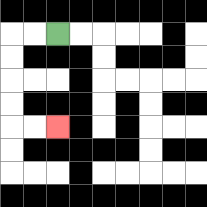{'start': '[2, 1]', 'end': '[2, 5]', 'path_directions': 'L,L,D,D,D,D,R,R', 'path_coordinates': '[[2, 1], [1, 1], [0, 1], [0, 2], [0, 3], [0, 4], [0, 5], [1, 5], [2, 5]]'}